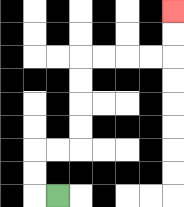{'start': '[2, 8]', 'end': '[7, 0]', 'path_directions': 'L,U,U,R,R,U,U,U,U,R,R,R,R,U,U', 'path_coordinates': '[[2, 8], [1, 8], [1, 7], [1, 6], [2, 6], [3, 6], [3, 5], [3, 4], [3, 3], [3, 2], [4, 2], [5, 2], [6, 2], [7, 2], [7, 1], [7, 0]]'}